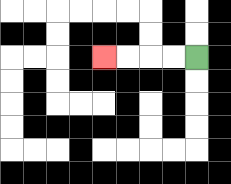{'start': '[8, 2]', 'end': '[4, 2]', 'path_directions': 'L,L,L,L', 'path_coordinates': '[[8, 2], [7, 2], [6, 2], [5, 2], [4, 2]]'}